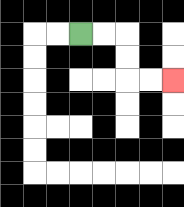{'start': '[3, 1]', 'end': '[7, 3]', 'path_directions': 'R,R,D,D,R,R', 'path_coordinates': '[[3, 1], [4, 1], [5, 1], [5, 2], [5, 3], [6, 3], [7, 3]]'}